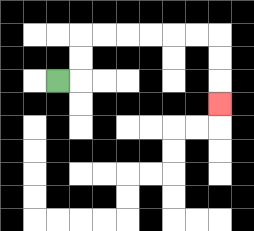{'start': '[2, 3]', 'end': '[9, 4]', 'path_directions': 'R,U,U,R,R,R,R,R,R,D,D,D', 'path_coordinates': '[[2, 3], [3, 3], [3, 2], [3, 1], [4, 1], [5, 1], [6, 1], [7, 1], [8, 1], [9, 1], [9, 2], [9, 3], [9, 4]]'}